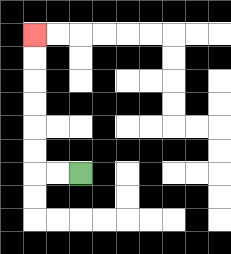{'start': '[3, 7]', 'end': '[1, 1]', 'path_directions': 'L,L,U,U,U,U,U,U', 'path_coordinates': '[[3, 7], [2, 7], [1, 7], [1, 6], [1, 5], [1, 4], [1, 3], [1, 2], [1, 1]]'}